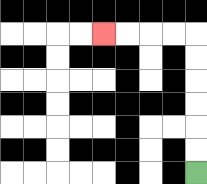{'start': '[8, 7]', 'end': '[4, 1]', 'path_directions': 'U,U,U,U,U,U,L,L,L,L', 'path_coordinates': '[[8, 7], [8, 6], [8, 5], [8, 4], [8, 3], [8, 2], [8, 1], [7, 1], [6, 1], [5, 1], [4, 1]]'}